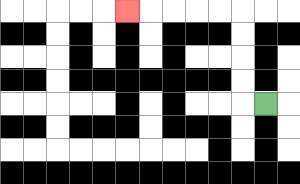{'start': '[11, 4]', 'end': '[5, 0]', 'path_directions': 'L,U,U,U,U,L,L,L,L,L', 'path_coordinates': '[[11, 4], [10, 4], [10, 3], [10, 2], [10, 1], [10, 0], [9, 0], [8, 0], [7, 0], [6, 0], [5, 0]]'}